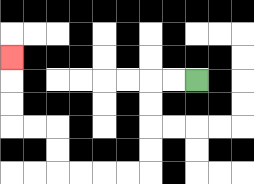{'start': '[8, 3]', 'end': '[0, 2]', 'path_directions': 'L,L,D,D,D,D,L,L,L,L,U,U,L,L,U,U,U', 'path_coordinates': '[[8, 3], [7, 3], [6, 3], [6, 4], [6, 5], [6, 6], [6, 7], [5, 7], [4, 7], [3, 7], [2, 7], [2, 6], [2, 5], [1, 5], [0, 5], [0, 4], [0, 3], [0, 2]]'}